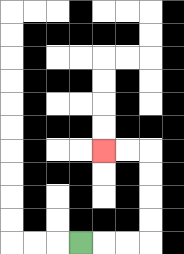{'start': '[3, 10]', 'end': '[4, 6]', 'path_directions': 'R,R,R,U,U,U,U,L,L', 'path_coordinates': '[[3, 10], [4, 10], [5, 10], [6, 10], [6, 9], [6, 8], [6, 7], [6, 6], [5, 6], [4, 6]]'}